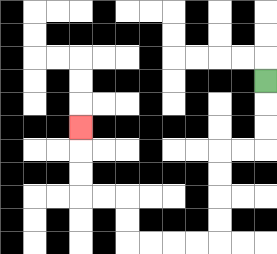{'start': '[11, 3]', 'end': '[3, 5]', 'path_directions': 'D,D,D,L,L,D,D,D,D,L,L,L,L,U,U,L,L,U,U,U', 'path_coordinates': '[[11, 3], [11, 4], [11, 5], [11, 6], [10, 6], [9, 6], [9, 7], [9, 8], [9, 9], [9, 10], [8, 10], [7, 10], [6, 10], [5, 10], [5, 9], [5, 8], [4, 8], [3, 8], [3, 7], [3, 6], [3, 5]]'}